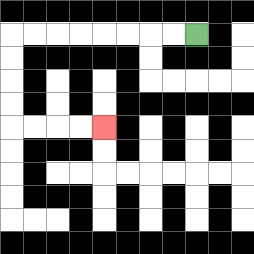{'start': '[8, 1]', 'end': '[4, 5]', 'path_directions': 'L,L,L,L,L,L,L,L,D,D,D,D,R,R,R,R', 'path_coordinates': '[[8, 1], [7, 1], [6, 1], [5, 1], [4, 1], [3, 1], [2, 1], [1, 1], [0, 1], [0, 2], [0, 3], [0, 4], [0, 5], [1, 5], [2, 5], [3, 5], [4, 5]]'}